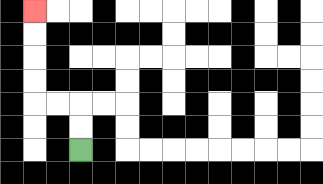{'start': '[3, 6]', 'end': '[1, 0]', 'path_directions': 'U,U,L,L,U,U,U,U', 'path_coordinates': '[[3, 6], [3, 5], [3, 4], [2, 4], [1, 4], [1, 3], [1, 2], [1, 1], [1, 0]]'}